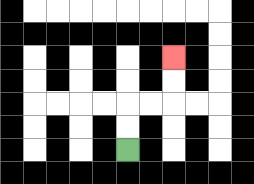{'start': '[5, 6]', 'end': '[7, 2]', 'path_directions': 'U,U,R,R,U,U', 'path_coordinates': '[[5, 6], [5, 5], [5, 4], [6, 4], [7, 4], [7, 3], [7, 2]]'}